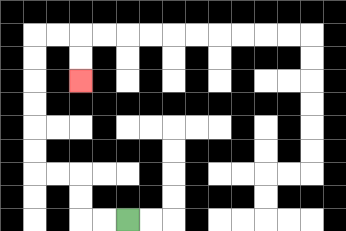{'start': '[5, 9]', 'end': '[3, 3]', 'path_directions': 'L,L,U,U,L,L,U,U,U,U,U,U,R,R,D,D', 'path_coordinates': '[[5, 9], [4, 9], [3, 9], [3, 8], [3, 7], [2, 7], [1, 7], [1, 6], [1, 5], [1, 4], [1, 3], [1, 2], [1, 1], [2, 1], [3, 1], [3, 2], [3, 3]]'}